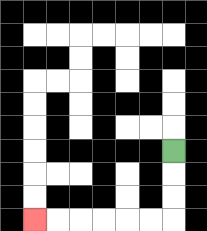{'start': '[7, 6]', 'end': '[1, 9]', 'path_directions': 'D,D,D,L,L,L,L,L,L', 'path_coordinates': '[[7, 6], [7, 7], [7, 8], [7, 9], [6, 9], [5, 9], [4, 9], [3, 9], [2, 9], [1, 9]]'}